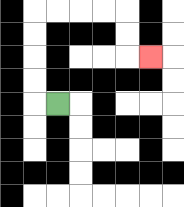{'start': '[2, 4]', 'end': '[6, 2]', 'path_directions': 'L,U,U,U,U,R,R,R,R,D,D,R', 'path_coordinates': '[[2, 4], [1, 4], [1, 3], [1, 2], [1, 1], [1, 0], [2, 0], [3, 0], [4, 0], [5, 0], [5, 1], [5, 2], [6, 2]]'}